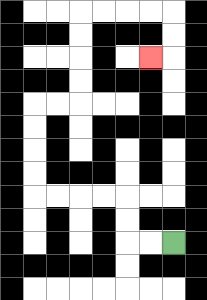{'start': '[7, 10]', 'end': '[6, 2]', 'path_directions': 'L,L,U,U,L,L,L,L,U,U,U,U,R,R,U,U,U,U,R,R,R,R,D,D,L', 'path_coordinates': '[[7, 10], [6, 10], [5, 10], [5, 9], [5, 8], [4, 8], [3, 8], [2, 8], [1, 8], [1, 7], [1, 6], [1, 5], [1, 4], [2, 4], [3, 4], [3, 3], [3, 2], [3, 1], [3, 0], [4, 0], [5, 0], [6, 0], [7, 0], [7, 1], [7, 2], [6, 2]]'}